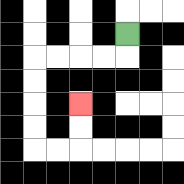{'start': '[5, 1]', 'end': '[3, 4]', 'path_directions': 'D,L,L,L,L,D,D,D,D,R,R,U,U', 'path_coordinates': '[[5, 1], [5, 2], [4, 2], [3, 2], [2, 2], [1, 2], [1, 3], [1, 4], [1, 5], [1, 6], [2, 6], [3, 6], [3, 5], [3, 4]]'}